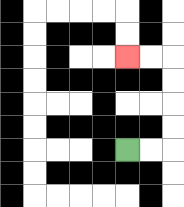{'start': '[5, 6]', 'end': '[5, 2]', 'path_directions': 'R,R,U,U,U,U,L,L', 'path_coordinates': '[[5, 6], [6, 6], [7, 6], [7, 5], [7, 4], [7, 3], [7, 2], [6, 2], [5, 2]]'}